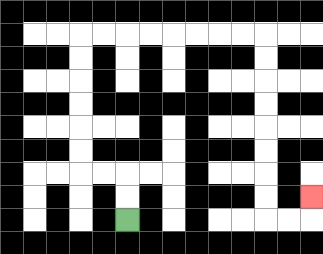{'start': '[5, 9]', 'end': '[13, 8]', 'path_directions': 'U,U,L,L,U,U,U,U,U,U,R,R,R,R,R,R,R,R,D,D,D,D,D,D,D,D,R,R,U', 'path_coordinates': '[[5, 9], [5, 8], [5, 7], [4, 7], [3, 7], [3, 6], [3, 5], [3, 4], [3, 3], [3, 2], [3, 1], [4, 1], [5, 1], [6, 1], [7, 1], [8, 1], [9, 1], [10, 1], [11, 1], [11, 2], [11, 3], [11, 4], [11, 5], [11, 6], [11, 7], [11, 8], [11, 9], [12, 9], [13, 9], [13, 8]]'}